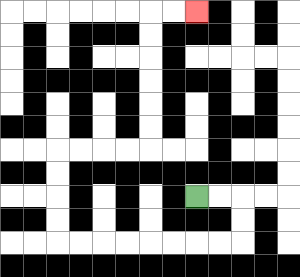{'start': '[8, 8]', 'end': '[8, 0]', 'path_directions': 'R,R,D,D,L,L,L,L,L,L,L,L,U,U,U,U,R,R,R,R,U,U,U,U,U,U,R,R', 'path_coordinates': '[[8, 8], [9, 8], [10, 8], [10, 9], [10, 10], [9, 10], [8, 10], [7, 10], [6, 10], [5, 10], [4, 10], [3, 10], [2, 10], [2, 9], [2, 8], [2, 7], [2, 6], [3, 6], [4, 6], [5, 6], [6, 6], [6, 5], [6, 4], [6, 3], [6, 2], [6, 1], [6, 0], [7, 0], [8, 0]]'}